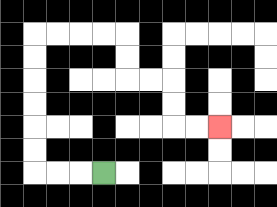{'start': '[4, 7]', 'end': '[9, 5]', 'path_directions': 'L,L,L,U,U,U,U,U,U,R,R,R,R,D,D,R,R,D,D,R,R', 'path_coordinates': '[[4, 7], [3, 7], [2, 7], [1, 7], [1, 6], [1, 5], [1, 4], [1, 3], [1, 2], [1, 1], [2, 1], [3, 1], [4, 1], [5, 1], [5, 2], [5, 3], [6, 3], [7, 3], [7, 4], [7, 5], [8, 5], [9, 5]]'}